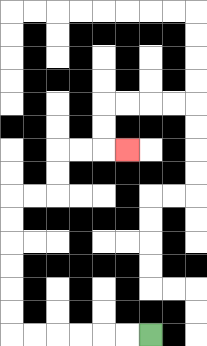{'start': '[6, 14]', 'end': '[5, 6]', 'path_directions': 'L,L,L,L,L,L,U,U,U,U,U,U,R,R,U,U,R,R,R', 'path_coordinates': '[[6, 14], [5, 14], [4, 14], [3, 14], [2, 14], [1, 14], [0, 14], [0, 13], [0, 12], [0, 11], [0, 10], [0, 9], [0, 8], [1, 8], [2, 8], [2, 7], [2, 6], [3, 6], [4, 6], [5, 6]]'}